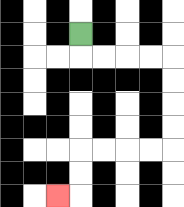{'start': '[3, 1]', 'end': '[2, 8]', 'path_directions': 'D,R,R,R,R,D,D,D,D,L,L,L,L,D,D,L', 'path_coordinates': '[[3, 1], [3, 2], [4, 2], [5, 2], [6, 2], [7, 2], [7, 3], [7, 4], [7, 5], [7, 6], [6, 6], [5, 6], [4, 6], [3, 6], [3, 7], [3, 8], [2, 8]]'}